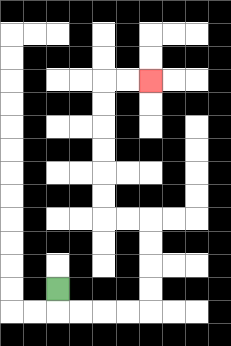{'start': '[2, 12]', 'end': '[6, 3]', 'path_directions': 'D,R,R,R,R,U,U,U,U,L,L,U,U,U,U,U,U,R,R', 'path_coordinates': '[[2, 12], [2, 13], [3, 13], [4, 13], [5, 13], [6, 13], [6, 12], [6, 11], [6, 10], [6, 9], [5, 9], [4, 9], [4, 8], [4, 7], [4, 6], [4, 5], [4, 4], [4, 3], [5, 3], [6, 3]]'}